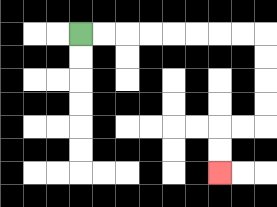{'start': '[3, 1]', 'end': '[9, 7]', 'path_directions': 'R,R,R,R,R,R,R,R,D,D,D,D,L,L,D,D', 'path_coordinates': '[[3, 1], [4, 1], [5, 1], [6, 1], [7, 1], [8, 1], [9, 1], [10, 1], [11, 1], [11, 2], [11, 3], [11, 4], [11, 5], [10, 5], [9, 5], [9, 6], [9, 7]]'}